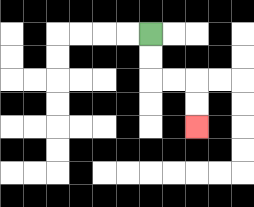{'start': '[6, 1]', 'end': '[8, 5]', 'path_directions': 'D,D,R,R,D,D', 'path_coordinates': '[[6, 1], [6, 2], [6, 3], [7, 3], [8, 3], [8, 4], [8, 5]]'}